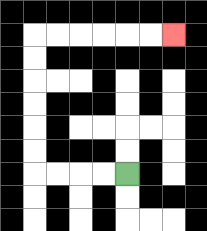{'start': '[5, 7]', 'end': '[7, 1]', 'path_directions': 'L,L,L,L,U,U,U,U,U,U,R,R,R,R,R,R', 'path_coordinates': '[[5, 7], [4, 7], [3, 7], [2, 7], [1, 7], [1, 6], [1, 5], [1, 4], [1, 3], [1, 2], [1, 1], [2, 1], [3, 1], [4, 1], [5, 1], [6, 1], [7, 1]]'}